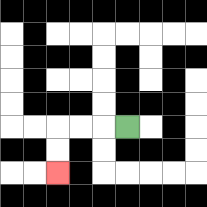{'start': '[5, 5]', 'end': '[2, 7]', 'path_directions': 'L,L,L,D,D', 'path_coordinates': '[[5, 5], [4, 5], [3, 5], [2, 5], [2, 6], [2, 7]]'}